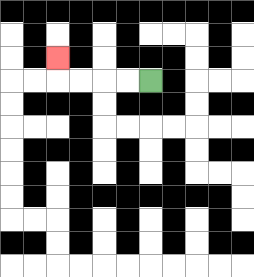{'start': '[6, 3]', 'end': '[2, 2]', 'path_directions': 'L,L,L,L,U', 'path_coordinates': '[[6, 3], [5, 3], [4, 3], [3, 3], [2, 3], [2, 2]]'}